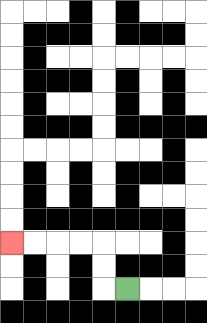{'start': '[5, 12]', 'end': '[0, 10]', 'path_directions': 'L,U,U,L,L,L,L', 'path_coordinates': '[[5, 12], [4, 12], [4, 11], [4, 10], [3, 10], [2, 10], [1, 10], [0, 10]]'}